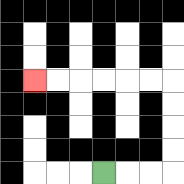{'start': '[4, 7]', 'end': '[1, 3]', 'path_directions': 'R,R,R,U,U,U,U,L,L,L,L,L,L', 'path_coordinates': '[[4, 7], [5, 7], [6, 7], [7, 7], [7, 6], [7, 5], [7, 4], [7, 3], [6, 3], [5, 3], [4, 3], [3, 3], [2, 3], [1, 3]]'}